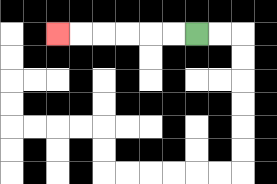{'start': '[8, 1]', 'end': '[2, 1]', 'path_directions': 'L,L,L,L,L,L', 'path_coordinates': '[[8, 1], [7, 1], [6, 1], [5, 1], [4, 1], [3, 1], [2, 1]]'}